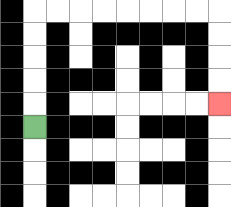{'start': '[1, 5]', 'end': '[9, 4]', 'path_directions': 'U,U,U,U,U,R,R,R,R,R,R,R,R,D,D,D,D', 'path_coordinates': '[[1, 5], [1, 4], [1, 3], [1, 2], [1, 1], [1, 0], [2, 0], [3, 0], [4, 0], [5, 0], [6, 0], [7, 0], [8, 0], [9, 0], [9, 1], [9, 2], [9, 3], [9, 4]]'}